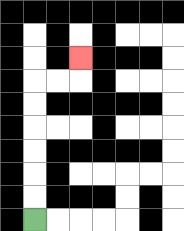{'start': '[1, 9]', 'end': '[3, 2]', 'path_directions': 'U,U,U,U,U,U,R,R,U', 'path_coordinates': '[[1, 9], [1, 8], [1, 7], [1, 6], [1, 5], [1, 4], [1, 3], [2, 3], [3, 3], [3, 2]]'}